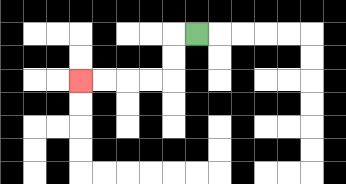{'start': '[8, 1]', 'end': '[3, 3]', 'path_directions': 'L,D,D,L,L,L,L', 'path_coordinates': '[[8, 1], [7, 1], [7, 2], [7, 3], [6, 3], [5, 3], [4, 3], [3, 3]]'}